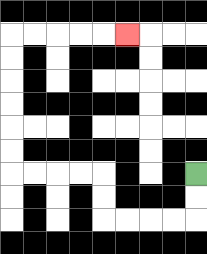{'start': '[8, 7]', 'end': '[5, 1]', 'path_directions': 'D,D,L,L,L,L,U,U,L,L,L,L,U,U,U,U,U,U,R,R,R,R,R', 'path_coordinates': '[[8, 7], [8, 8], [8, 9], [7, 9], [6, 9], [5, 9], [4, 9], [4, 8], [4, 7], [3, 7], [2, 7], [1, 7], [0, 7], [0, 6], [0, 5], [0, 4], [0, 3], [0, 2], [0, 1], [1, 1], [2, 1], [3, 1], [4, 1], [5, 1]]'}